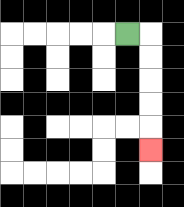{'start': '[5, 1]', 'end': '[6, 6]', 'path_directions': 'R,D,D,D,D,D', 'path_coordinates': '[[5, 1], [6, 1], [6, 2], [6, 3], [6, 4], [6, 5], [6, 6]]'}